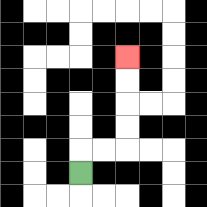{'start': '[3, 7]', 'end': '[5, 2]', 'path_directions': 'U,R,R,U,U,U,U', 'path_coordinates': '[[3, 7], [3, 6], [4, 6], [5, 6], [5, 5], [5, 4], [5, 3], [5, 2]]'}